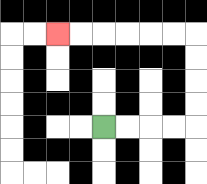{'start': '[4, 5]', 'end': '[2, 1]', 'path_directions': 'R,R,R,R,U,U,U,U,L,L,L,L,L,L', 'path_coordinates': '[[4, 5], [5, 5], [6, 5], [7, 5], [8, 5], [8, 4], [8, 3], [8, 2], [8, 1], [7, 1], [6, 1], [5, 1], [4, 1], [3, 1], [2, 1]]'}